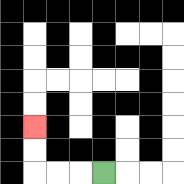{'start': '[4, 7]', 'end': '[1, 5]', 'path_directions': 'L,L,L,U,U', 'path_coordinates': '[[4, 7], [3, 7], [2, 7], [1, 7], [1, 6], [1, 5]]'}